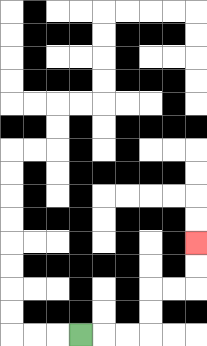{'start': '[3, 14]', 'end': '[8, 10]', 'path_directions': 'R,R,R,U,U,R,R,U,U', 'path_coordinates': '[[3, 14], [4, 14], [5, 14], [6, 14], [6, 13], [6, 12], [7, 12], [8, 12], [8, 11], [8, 10]]'}